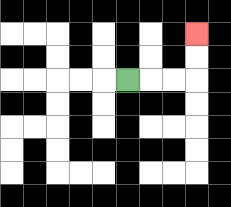{'start': '[5, 3]', 'end': '[8, 1]', 'path_directions': 'R,R,R,U,U', 'path_coordinates': '[[5, 3], [6, 3], [7, 3], [8, 3], [8, 2], [8, 1]]'}